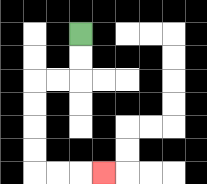{'start': '[3, 1]', 'end': '[4, 7]', 'path_directions': 'D,D,L,L,D,D,D,D,R,R,R', 'path_coordinates': '[[3, 1], [3, 2], [3, 3], [2, 3], [1, 3], [1, 4], [1, 5], [1, 6], [1, 7], [2, 7], [3, 7], [4, 7]]'}